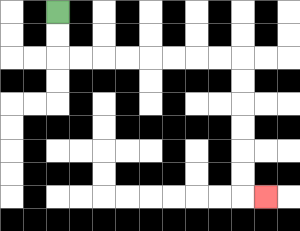{'start': '[2, 0]', 'end': '[11, 8]', 'path_directions': 'D,D,R,R,R,R,R,R,R,R,D,D,D,D,D,D,R', 'path_coordinates': '[[2, 0], [2, 1], [2, 2], [3, 2], [4, 2], [5, 2], [6, 2], [7, 2], [8, 2], [9, 2], [10, 2], [10, 3], [10, 4], [10, 5], [10, 6], [10, 7], [10, 8], [11, 8]]'}